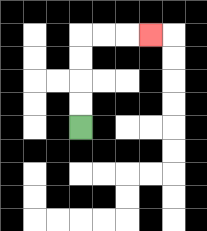{'start': '[3, 5]', 'end': '[6, 1]', 'path_directions': 'U,U,U,U,R,R,R', 'path_coordinates': '[[3, 5], [3, 4], [3, 3], [3, 2], [3, 1], [4, 1], [5, 1], [6, 1]]'}